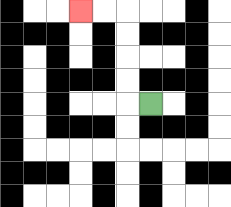{'start': '[6, 4]', 'end': '[3, 0]', 'path_directions': 'L,U,U,U,U,L,L', 'path_coordinates': '[[6, 4], [5, 4], [5, 3], [5, 2], [5, 1], [5, 0], [4, 0], [3, 0]]'}